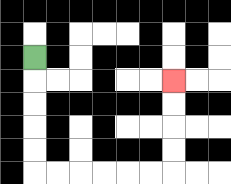{'start': '[1, 2]', 'end': '[7, 3]', 'path_directions': 'D,D,D,D,D,R,R,R,R,R,R,U,U,U,U', 'path_coordinates': '[[1, 2], [1, 3], [1, 4], [1, 5], [1, 6], [1, 7], [2, 7], [3, 7], [4, 7], [5, 7], [6, 7], [7, 7], [7, 6], [7, 5], [7, 4], [7, 3]]'}